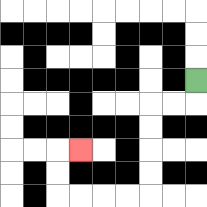{'start': '[8, 3]', 'end': '[3, 6]', 'path_directions': 'D,L,L,D,D,D,D,L,L,L,L,U,U,R', 'path_coordinates': '[[8, 3], [8, 4], [7, 4], [6, 4], [6, 5], [6, 6], [6, 7], [6, 8], [5, 8], [4, 8], [3, 8], [2, 8], [2, 7], [2, 6], [3, 6]]'}